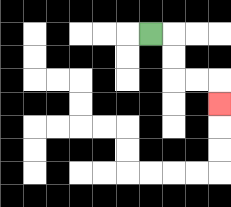{'start': '[6, 1]', 'end': '[9, 4]', 'path_directions': 'R,D,D,R,R,D', 'path_coordinates': '[[6, 1], [7, 1], [7, 2], [7, 3], [8, 3], [9, 3], [9, 4]]'}